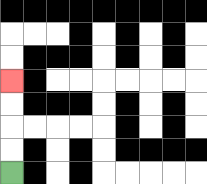{'start': '[0, 7]', 'end': '[0, 3]', 'path_directions': 'U,U,U,U', 'path_coordinates': '[[0, 7], [0, 6], [0, 5], [0, 4], [0, 3]]'}